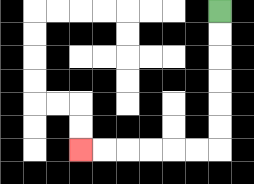{'start': '[9, 0]', 'end': '[3, 6]', 'path_directions': 'D,D,D,D,D,D,L,L,L,L,L,L', 'path_coordinates': '[[9, 0], [9, 1], [9, 2], [9, 3], [9, 4], [9, 5], [9, 6], [8, 6], [7, 6], [6, 6], [5, 6], [4, 6], [3, 6]]'}